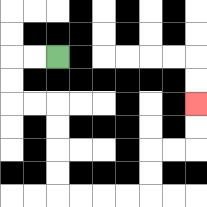{'start': '[2, 2]', 'end': '[8, 4]', 'path_directions': 'L,L,D,D,R,R,D,D,D,D,R,R,R,R,U,U,R,R,U,U', 'path_coordinates': '[[2, 2], [1, 2], [0, 2], [0, 3], [0, 4], [1, 4], [2, 4], [2, 5], [2, 6], [2, 7], [2, 8], [3, 8], [4, 8], [5, 8], [6, 8], [6, 7], [6, 6], [7, 6], [8, 6], [8, 5], [8, 4]]'}